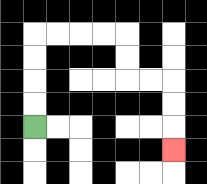{'start': '[1, 5]', 'end': '[7, 6]', 'path_directions': 'U,U,U,U,R,R,R,R,D,D,R,R,D,D,D', 'path_coordinates': '[[1, 5], [1, 4], [1, 3], [1, 2], [1, 1], [2, 1], [3, 1], [4, 1], [5, 1], [5, 2], [5, 3], [6, 3], [7, 3], [7, 4], [7, 5], [7, 6]]'}